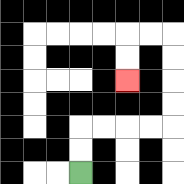{'start': '[3, 7]', 'end': '[5, 3]', 'path_directions': 'U,U,R,R,R,R,U,U,U,U,L,L,D,D', 'path_coordinates': '[[3, 7], [3, 6], [3, 5], [4, 5], [5, 5], [6, 5], [7, 5], [7, 4], [7, 3], [7, 2], [7, 1], [6, 1], [5, 1], [5, 2], [5, 3]]'}